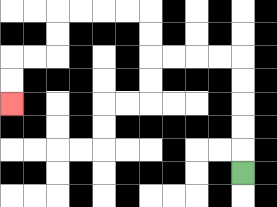{'start': '[10, 7]', 'end': '[0, 4]', 'path_directions': 'U,U,U,U,U,L,L,L,L,U,U,L,L,L,L,D,D,L,L,D,D', 'path_coordinates': '[[10, 7], [10, 6], [10, 5], [10, 4], [10, 3], [10, 2], [9, 2], [8, 2], [7, 2], [6, 2], [6, 1], [6, 0], [5, 0], [4, 0], [3, 0], [2, 0], [2, 1], [2, 2], [1, 2], [0, 2], [0, 3], [0, 4]]'}